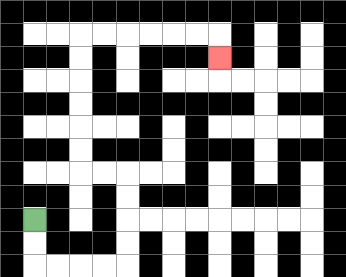{'start': '[1, 9]', 'end': '[9, 2]', 'path_directions': 'D,D,R,R,R,R,U,U,U,U,L,L,U,U,U,U,U,U,R,R,R,R,R,R,D', 'path_coordinates': '[[1, 9], [1, 10], [1, 11], [2, 11], [3, 11], [4, 11], [5, 11], [5, 10], [5, 9], [5, 8], [5, 7], [4, 7], [3, 7], [3, 6], [3, 5], [3, 4], [3, 3], [3, 2], [3, 1], [4, 1], [5, 1], [6, 1], [7, 1], [8, 1], [9, 1], [9, 2]]'}